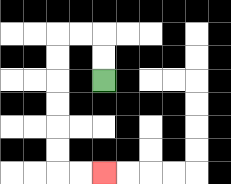{'start': '[4, 3]', 'end': '[4, 7]', 'path_directions': 'U,U,L,L,D,D,D,D,D,D,R,R', 'path_coordinates': '[[4, 3], [4, 2], [4, 1], [3, 1], [2, 1], [2, 2], [2, 3], [2, 4], [2, 5], [2, 6], [2, 7], [3, 7], [4, 7]]'}